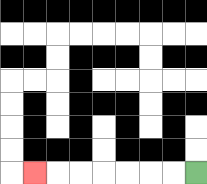{'start': '[8, 7]', 'end': '[1, 7]', 'path_directions': 'L,L,L,L,L,L,L', 'path_coordinates': '[[8, 7], [7, 7], [6, 7], [5, 7], [4, 7], [3, 7], [2, 7], [1, 7]]'}